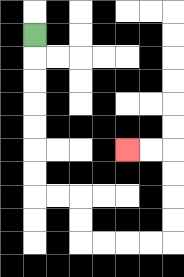{'start': '[1, 1]', 'end': '[5, 6]', 'path_directions': 'D,D,D,D,D,D,D,R,R,D,D,R,R,R,R,U,U,U,U,L,L', 'path_coordinates': '[[1, 1], [1, 2], [1, 3], [1, 4], [1, 5], [1, 6], [1, 7], [1, 8], [2, 8], [3, 8], [3, 9], [3, 10], [4, 10], [5, 10], [6, 10], [7, 10], [7, 9], [7, 8], [7, 7], [7, 6], [6, 6], [5, 6]]'}